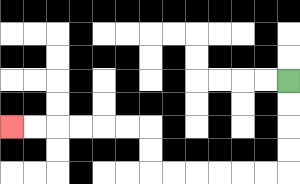{'start': '[12, 3]', 'end': '[0, 5]', 'path_directions': 'D,D,D,D,L,L,L,L,L,L,U,U,L,L,L,L,L,L', 'path_coordinates': '[[12, 3], [12, 4], [12, 5], [12, 6], [12, 7], [11, 7], [10, 7], [9, 7], [8, 7], [7, 7], [6, 7], [6, 6], [6, 5], [5, 5], [4, 5], [3, 5], [2, 5], [1, 5], [0, 5]]'}